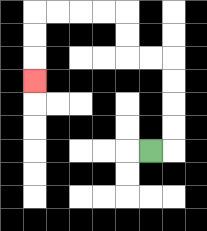{'start': '[6, 6]', 'end': '[1, 3]', 'path_directions': 'R,U,U,U,U,L,L,U,U,L,L,L,L,D,D,D', 'path_coordinates': '[[6, 6], [7, 6], [7, 5], [7, 4], [7, 3], [7, 2], [6, 2], [5, 2], [5, 1], [5, 0], [4, 0], [3, 0], [2, 0], [1, 0], [1, 1], [1, 2], [1, 3]]'}